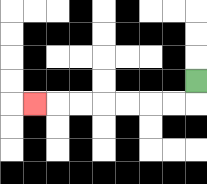{'start': '[8, 3]', 'end': '[1, 4]', 'path_directions': 'D,L,L,L,L,L,L,L', 'path_coordinates': '[[8, 3], [8, 4], [7, 4], [6, 4], [5, 4], [4, 4], [3, 4], [2, 4], [1, 4]]'}